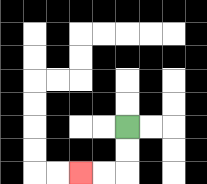{'start': '[5, 5]', 'end': '[3, 7]', 'path_directions': 'D,D,L,L', 'path_coordinates': '[[5, 5], [5, 6], [5, 7], [4, 7], [3, 7]]'}